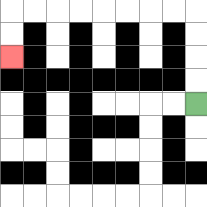{'start': '[8, 4]', 'end': '[0, 2]', 'path_directions': 'U,U,U,U,L,L,L,L,L,L,L,L,D,D', 'path_coordinates': '[[8, 4], [8, 3], [8, 2], [8, 1], [8, 0], [7, 0], [6, 0], [5, 0], [4, 0], [3, 0], [2, 0], [1, 0], [0, 0], [0, 1], [0, 2]]'}